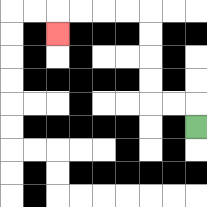{'start': '[8, 5]', 'end': '[2, 1]', 'path_directions': 'U,L,L,U,U,U,U,L,L,L,L,D', 'path_coordinates': '[[8, 5], [8, 4], [7, 4], [6, 4], [6, 3], [6, 2], [6, 1], [6, 0], [5, 0], [4, 0], [3, 0], [2, 0], [2, 1]]'}